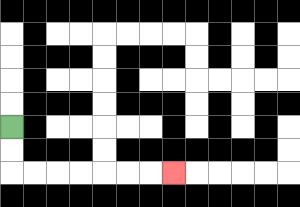{'start': '[0, 5]', 'end': '[7, 7]', 'path_directions': 'D,D,R,R,R,R,R,R,R', 'path_coordinates': '[[0, 5], [0, 6], [0, 7], [1, 7], [2, 7], [3, 7], [4, 7], [5, 7], [6, 7], [7, 7]]'}